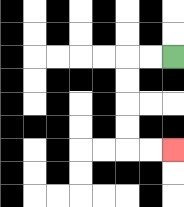{'start': '[7, 2]', 'end': '[7, 6]', 'path_directions': 'L,L,D,D,D,D,R,R', 'path_coordinates': '[[7, 2], [6, 2], [5, 2], [5, 3], [5, 4], [5, 5], [5, 6], [6, 6], [7, 6]]'}